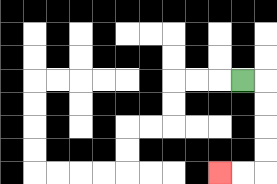{'start': '[10, 3]', 'end': '[9, 7]', 'path_directions': 'R,D,D,D,D,L,L', 'path_coordinates': '[[10, 3], [11, 3], [11, 4], [11, 5], [11, 6], [11, 7], [10, 7], [9, 7]]'}